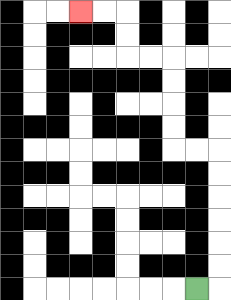{'start': '[8, 12]', 'end': '[3, 0]', 'path_directions': 'R,U,U,U,U,U,U,L,L,U,U,U,U,L,L,U,U,L,L', 'path_coordinates': '[[8, 12], [9, 12], [9, 11], [9, 10], [9, 9], [9, 8], [9, 7], [9, 6], [8, 6], [7, 6], [7, 5], [7, 4], [7, 3], [7, 2], [6, 2], [5, 2], [5, 1], [5, 0], [4, 0], [3, 0]]'}